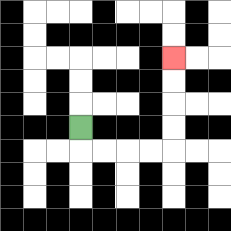{'start': '[3, 5]', 'end': '[7, 2]', 'path_directions': 'D,R,R,R,R,U,U,U,U', 'path_coordinates': '[[3, 5], [3, 6], [4, 6], [5, 6], [6, 6], [7, 6], [7, 5], [7, 4], [7, 3], [7, 2]]'}